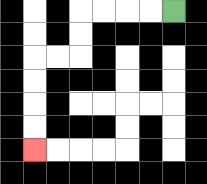{'start': '[7, 0]', 'end': '[1, 6]', 'path_directions': 'L,L,L,L,D,D,L,L,D,D,D,D', 'path_coordinates': '[[7, 0], [6, 0], [5, 0], [4, 0], [3, 0], [3, 1], [3, 2], [2, 2], [1, 2], [1, 3], [1, 4], [1, 5], [1, 6]]'}